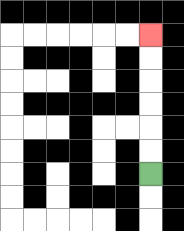{'start': '[6, 7]', 'end': '[6, 1]', 'path_directions': 'U,U,U,U,U,U', 'path_coordinates': '[[6, 7], [6, 6], [6, 5], [6, 4], [6, 3], [6, 2], [6, 1]]'}